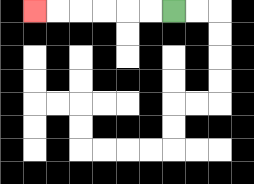{'start': '[7, 0]', 'end': '[1, 0]', 'path_directions': 'L,L,L,L,L,L', 'path_coordinates': '[[7, 0], [6, 0], [5, 0], [4, 0], [3, 0], [2, 0], [1, 0]]'}